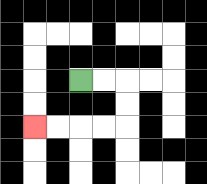{'start': '[3, 3]', 'end': '[1, 5]', 'path_directions': 'R,R,D,D,L,L,L,L', 'path_coordinates': '[[3, 3], [4, 3], [5, 3], [5, 4], [5, 5], [4, 5], [3, 5], [2, 5], [1, 5]]'}